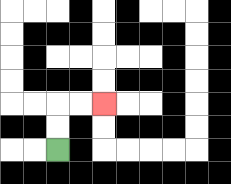{'start': '[2, 6]', 'end': '[4, 4]', 'path_directions': 'U,U,R,R', 'path_coordinates': '[[2, 6], [2, 5], [2, 4], [3, 4], [4, 4]]'}